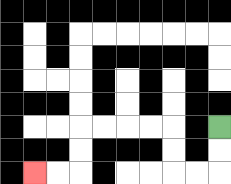{'start': '[9, 5]', 'end': '[1, 7]', 'path_directions': 'D,D,L,L,U,U,L,L,L,L,D,D,L,L', 'path_coordinates': '[[9, 5], [9, 6], [9, 7], [8, 7], [7, 7], [7, 6], [7, 5], [6, 5], [5, 5], [4, 5], [3, 5], [3, 6], [3, 7], [2, 7], [1, 7]]'}